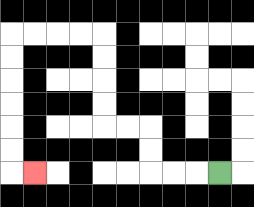{'start': '[9, 7]', 'end': '[1, 7]', 'path_directions': 'L,L,L,U,U,L,L,U,U,U,U,L,L,L,L,D,D,D,D,D,D,R', 'path_coordinates': '[[9, 7], [8, 7], [7, 7], [6, 7], [6, 6], [6, 5], [5, 5], [4, 5], [4, 4], [4, 3], [4, 2], [4, 1], [3, 1], [2, 1], [1, 1], [0, 1], [0, 2], [0, 3], [0, 4], [0, 5], [0, 6], [0, 7], [1, 7]]'}